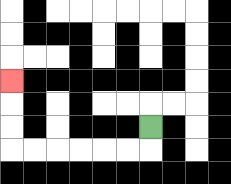{'start': '[6, 5]', 'end': '[0, 3]', 'path_directions': 'D,L,L,L,L,L,L,U,U,U', 'path_coordinates': '[[6, 5], [6, 6], [5, 6], [4, 6], [3, 6], [2, 6], [1, 6], [0, 6], [0, 5], [0, 4], [0, 3]]'}